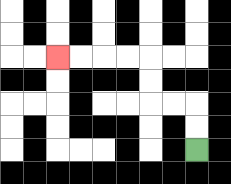{'start': '[8, 6]', 'end': '[2, 2]', 'path_directions': 'U,U,L,L,U,U,L,L,L,L', 'path_coordinates': '[[8, 6], [8, 5], [8, 4], [7, 4], [6, 4], [6, 3], [6, 2], [5, 2], [4, 2], [3, 2], [2, 2]]'}